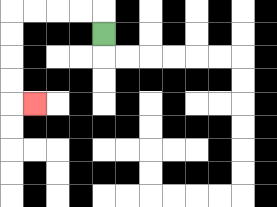{'start': '[4, 1]', 'end': '[1, 4]', 'path_directions': 'U,L,L,L,L,D,D,D,D,R', 'path_coordinates': '[[4, 1], [4, 0], [3, 0], [2, 0], [1, 0], [0, 0], [0, 1], [0, 2], [0, 3], [0, 4], [1, 4]]'}